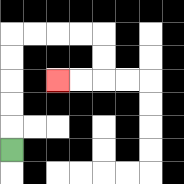{'start': '[0, 6]', 'end': '[2, 3]', 'path_directions': 'U,U,U,U,U,R,R,R,R,D,D,L,L', 'path_coordinates': '[[0, 6], [0, 5], [0, 4], [0, 3], [0, 2], [0, 1], [1, 1], [2, 1], [3, 1], [4, 1], [4, 2], [4, 3], [3, 3], [2, 3]]'}